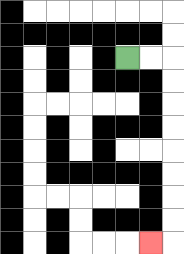{'start': '[5, 2]', 'end': '[6, 10]', 'path_directions': 'R,R,D,D,D,D,D,D,D,D,L', 'path_coordinates': '[[5, 2], [6, 2], [7, 2], [7, 3], [7, 4], [7, 5], [7, 6], [7, 7], [7, 8], [7, 9], [7, 10], [6, 10]]'}